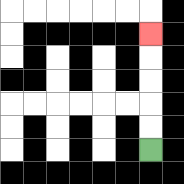{'start': '[6, 6]', 'end': '[6, 1]', 'path_directions': 'U,U,U,U,U', 'path_coordinates': '[[6, 6], [6, 5], [6, 4], [6, 3], [6, 2], [6, 1]]'}